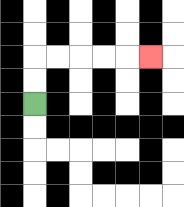{'start': '[1, 4]', 'end': '[6, 2]', 'path_directions': 'U,U,R,R,R,R,R', 'path_coordinates': '[[1, 4], [1, 3], [1, 2], [2, 2], [3, 2], [4, 2], [5, 2], [6, 2]]'}